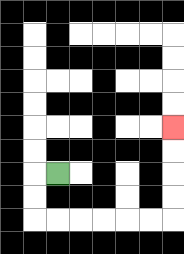{'start': '[2, 7]', 'end': '[7, 5]', 'path_directions': 'L,D,D,R,R,R,R,R,R,U,U,U,U', 'path_coordinates': '[[2, 7], [1, 7], [1, 8], [1, 9], [2, 9], [3, 9], [4, 9], [5, 9], [6, 9], [7, 9], [7, 8], [7, 7], [7, 6], [7, 5]]'}